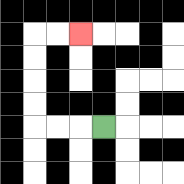{'start': '[4, 5]', 'end': '[3, 1]', 'path_directions': 'L,L,L,U,U,U,U,R,R', 'path_coordinates': '[[4, 5], [3, 5], [2, 5], [1, 5], [1, 4], [1, 3], [1, 2], [1, 1], [2, 1], [3, 1]]'}